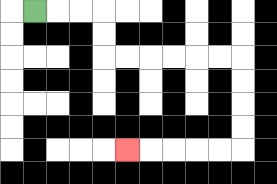{'start': '[1, 0]', 'end': '[5, 6]', 'path_directions': 'R,R,R,D,D,R,R,R,R,R,R,D,D,D,D,L,L,L,L,L', 'path_coordinates': '[[1, 0], [2, 0], [3, 0], [4, 0], [4, 1], [4, 2], [5, 2], [6, 2], [7, 2], [8, 2], [9, 2], [10, 2], [10, 3], [10, 4], [10, 5], [10, 6], [9, 6], [8, 6], [7, 6], [6, 6], [5, 6]]'}